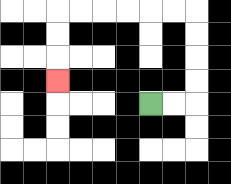{'start': '[6, 4]', 'end': '[2, 3]', 'path_directions': 'R,R,U,U,U,U,L,L,L,L,L,L,D,D,D', 'path_coordinates': '[[6, 4], [7, 4], [8, 4], [8, 3], [8, 2], [8, 1], [8, 0], [7, 0], [6, 0], [5, 0], [4, 0], [3, 0], [2, 0], [2, 1], [2, 2], [2, 3]]'}